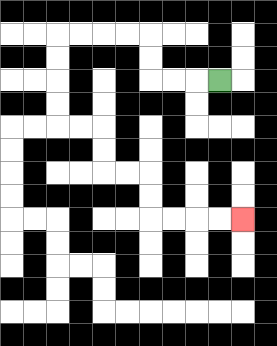{'start': '[9, 3]', 'end': '[10, 9]', 'path_directions': 'L,L,L,U,U,L,L,L,L,D,D,D,D,R,R,D,D,R,R,D,D,R,R,R,R', 'path_coordinates': '[[9, 3], [8, 3], [7, 3], [6, 3], [6, 2], [6, 1], [5, 1], [4, 1], [3, 1], [2, 1], [2, 2], [2, 3], [2, 4], [2, 5], [3, 5], [4, 5], [4, 6], [4, 7], [5, 7], [6, 7], [6, 8], [6, 9], [7, 9], [8, 9], [9, 9], [10, 9]]'}